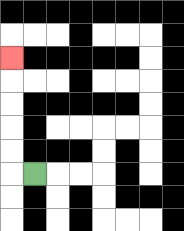{'start': '[1, 7]', 'end': '[0, 2]', 'path_directions': 'L,U,U,U,U,U', 'path_coordinates': '[[1, 7], [0, 7], [0, 6], [0, 5], [0, 4], [0, 3], [0, 2]]'}